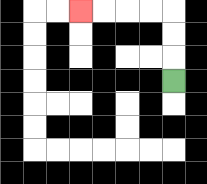{'start': '[7, 3]', 'end': '[3, 0]', 'path_directions': 'U,U,U,L,L,L,L', 'path_coordinates': '[[7, 3], [7, 2], [7, 1], [7, 0], [6, 0], [5, 0], [4, 0], [3, 0]]'}